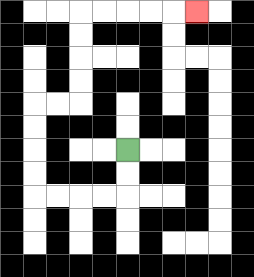{'start': '[5, 6]', 'end': '[8, 0]', 'path_directions': 'D,D,L,L,L,L,U,U,U,U,R,R,U,U,U,U,R,R,R,R,R', 'path_coordinates': '[[5, 6], [5, 7], [5, 8], [4, 8], [3, 8], [2, 8], [1, 8], [1, 7], [1, 6], [1, 5], [1, 4], [2, 4], [3, 4], [3, 3], [3, 2], [3, 1], [3, 0], [4, 0], [5, 0], [6, 0], [7, 0], [8, 0]]'}